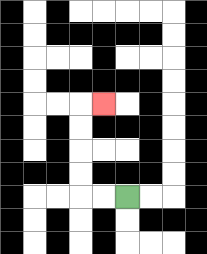{'start': '[5, 8]', 'end': '[4, 4]', 'path_directions': 'L,L,U,U,U,U,R', 'path_coordinates': '[[5, 8], [4, 8], [3, 8], [3, 7], [3, 6], [3, 5], [3, 4], [4, 4]]'}